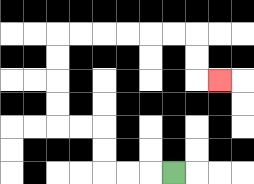{'start': '[7, 7]', 'end': '[9, 3]', 'path_directions': 'L,L,L,U,U,L,L,U,U,U,U,R,R,R,R,R,R,D,D,R', 'path_coordinates': '[[7, 7], [6, 7], [5, 7], [4, 7], [4, 6], [4, 5], [3, 5], [2, 5], [2, 4], [2, 3], [2, 2], [2, 1], [3, 1], [4, 1], [5, 1], [6, 1], [7, 1], [8, 1], [8, 2], [8, 3], [9, 3]]'}